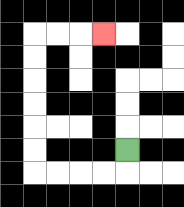{'start': '[5, 6]', 'end': '[4, 1]', 'path_directions': 'D,L,L,L,L,U,U,U,U,U,U,R,R,R', 'path_coordinates': '[[5, 6], [5, 7], [4, 7], [3, 7], [2, 7], [1, 7], [1, 6], [1, 5], [1, 4], [1, 3], [1, 2], [1, 1], [2, 1], [3, 1], [4, 1]]'}